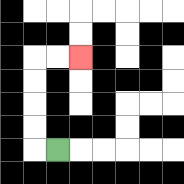{'start': '[2, 6]', 'end': '[3, 2]', 'path_directions': 'L,U,U,U,U,R,R', 'path_coordinates': '[[2, 6], [1, 6], [1, 5], [1, 4], [1, 3], [1, 2], [2, 2], [3, 2]]'}